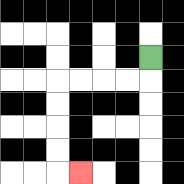{'start': '[6, 2]', 'end': '[3, 7]', 'path_directions': 'D,L,L,L,L,D,D,D,D,R', 'path_coordinates': '[[6, 2], [6, 3], [5, 3], [4, 3], [3, 3], [2, 3], [2, 4], [2, 5], [2, 6], [2, 7], [3, 7]]'}